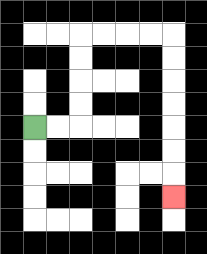{'start': '[1, 5]', 'end': '[7, 8]', 'path_directions': 'R,R,U,U,U,U,R,R,R,R,D,D,D,D,D,D,D', 'path_coordinates': '[[1, 5], [2, 5], [3, 5], [3, 4], [3, 3], [3, 2], [3, 1], [4, 1], [5, 1], [6, 1], [7, 1], [7, 2], [7, 3], [7, 4], [7, 5], [7, 6], [7, 7], [7, 8]]'}